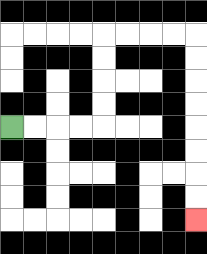{'start': '[0, 5]', 'end': '[8, 9]', 'path_directions': 'R,R,R,R,U,U,U,U,R,R,R,R,D,D,D,D,D,D,D,D', 'path_coordinates': '[[0, 5], [1, 5], [2, 5], [3, 5], [4, 5], [4, 4], [4, 3], [4, 2], [4, 1], [5, 1], [6, 1], [7, 1], [8, 1], [8, 2], [8, 3], [8, 4], [8, 5], [8, 6], [8, 7], [8, 8], [8, 9]]'}